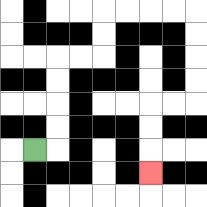{'start': '[1, 6]', 'end': '[6, 7]', 'path_directions': 'R,U,U,U,U,R,R,U,U,R,R,R,R,D,D,D,D,L,L,D,D,D', 'path_coordinates': '[[1, 6], [2, 6], [2, 5], [2, 4], [2, 3], [2, 2], [3, 2], [4, 2], [4, 1], [4, 0], [5, 0], [6, 0], [7, 0], [8, 0], [8, 1], [8, 2], [8, 3], [8, 4], [7, 4], [6, 4], [6, 5], [6, 6], [6, 7]]'}